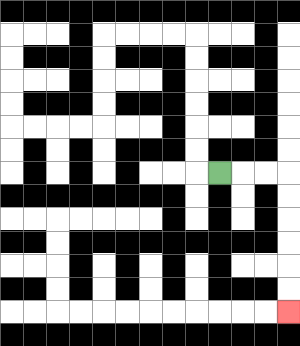{'start': '[9, 7]', 'end': '[12, 13]', 'path_directions': 'R,R,R,D,D,D,D,D,D', 'path_coordinates': '[[9, 7], [10, 7], [11, 7], [12, 7], [12, 8], [12, 9], [12, 10], [12, 11], [12, 12], [12, 13]]'}